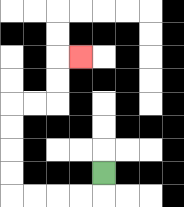{'start': '[4, 7]', 'end': '[3, 2]', 'path_directions': 'D,L,L,L,L,U,U,U,U,R,R,U,U,R', 'path_coordinates': '[[4, 7], [4, 8], [3, 8], [2, 8], [1, 8], [0, 8], [0, 7], [0, 6], [0, 5], [0, 4], [1, 4], [2, 4], [2, 3], [2, 2], [3, 2]]'}